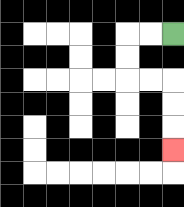{'start': '[7, 1]', 'end': '[7, 6]', 'path_directions': 'L,L,D,D,R,R,D,D,D', 'path_coordinates': '[[7, 1], [6, 1], [5, 1], [5, 2], [5, 3], [6, 3], [7, 3], [7, 4], [7, 5], [7, 6]]'}